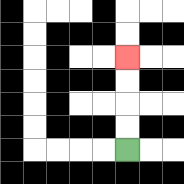{'start': '[5, 6]', 'end': '[5, 2]', 'path_directions': 'U,U,U,U', 'path_coordinates': '[[5, 6], [5, 5], [5, 4], [5, 3], [5, 2]]'}